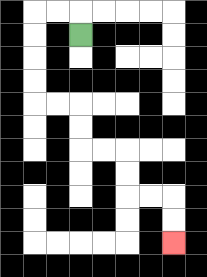{'start': '[3, 1]', 'end': '[7, 10]', 'path_directions': 'U,L,L,D,D,D,D,R,R,D,D,R,R,D,D,R,R,D,D', 'path_coordinates': '[[3, 1], [3, 0], [2, 0], [1, 0], [1, 1], [1, 2], [1, 3], [1, 4], [2, 4], [3, 4], [3, 5], [3, 6], [4, 6], [5, 6], [5, 7], [5, 8], [6, 8], [7, 8], [7, 9], [7, 10]]'}